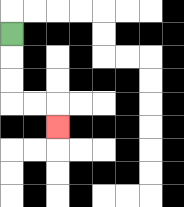{'start': '[0, 1]', 'end': '[2, 5]', 'path_directions': 'D,D,D,R,R,D', 'path_coordinates': '[[0, 1], [0, 2], [0, 3], [0, 4], [1, 4], [2, 4], [2, 5]]'}